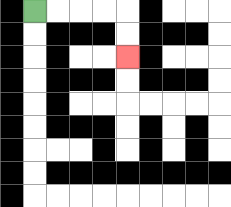{'start': '[1, 0]', 'end': '[5, 2]', 'path_directions': 'R,R,R,R,D,D', 'path_coordinates': '[[1, 0], [2, 0], [3, 0], [4, 0], [5, 0], [5, 1], [5, 2]]'}